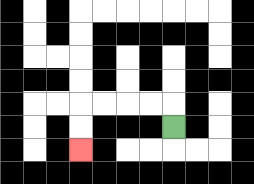{'start': '[7, 5]', 'end': '[3, 6]', 'path_directions': 'U,L,L,L,L,D,D', 'path_coordinates': '[[7, 5], [7, 4], [6, 4], [5, 4], [4, 4], [3, 4], [3, 5], [3, 6]]'}